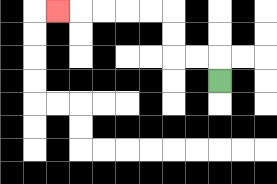{'start': '[9, 3]', 'end': '[2, 0]', 'path_directions': 'U,L,L,U,U,L,L,L,L,L', 'path_coordinates': '[[9, 3], [9, 2], [8, 2], [7, 2], [7, 1], [7, 0], [6, 0], [5, 0], [4, 0], [3, 0], [2, 0]]'}